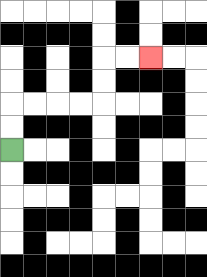{'start': '[0, 6]', 'end': '[6, 2]', 'path_directions': 'U,U,R,R,R,R,U,U,R,R', 'path_coordinates': '[[0, 6], [0, 5], [0, 4], [1, 4], [2, 4], [3, 4], [4, 4], [4, 3], [4, 2], [5, 2], [6, 2]]'}